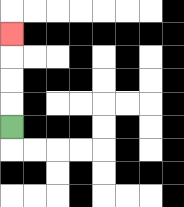{'start': '[0, 5]', 'end': '[0, 1]', 'path_directions': 'U,U,U,U', 'path_coordinates': '[[0, 5], [0, 4], [0, 3], [0, 2], [0, 1]]'}